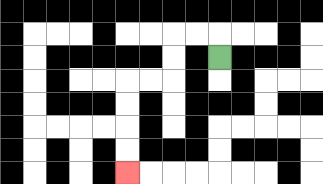{'start': '[9, 2]', 'end': '[5, 7]', 'path_directions': 'U,L,L,D,D,L,L,D,D,D,D', 'path_coordinates': '[[9, 2], [9, 1], [8, 1], [7, 1], [7, 2], [7, 3], [6, 3], [5, 3], [5, 4], [5, 5], [5, 6], [5, 7]]'}